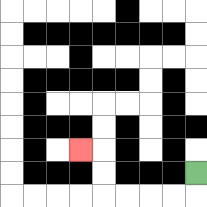{'start': '[8, 7]', 'end': '[3, 6]', 'path_directions': 'D,L,L,L,L,U,U,L', 'path_coordinates': '[[8, 7], [8, 8], [7, 8], [6, 8], [5, 8], [4, 8], [4, 7], [4, 6], [3, 6]]'}